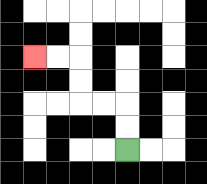{'start': '[5, 6]', 'end': '[1, 2]', 'path_directions': 'U,U,L,L,U,U,L,L', 'path_coordinates': '[[5, 6], [5, 5], [5, 4], [4, 4], [3, 4], [3, 3], [3, 2], [2, 2], [1, 2]]'}